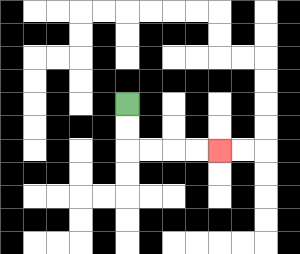{'start': '[5, 4]', 'end': '[9, 6]', 'path_directions': 'D,D,R,R,R,R', 'path_coordinates': '[[5, 4], [5, 5], [5, 6], [6, 6], [7, 6], [8, 6], [9, 6]]'}